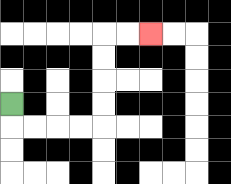{'start': '[0, 4]', 'end': '[6, 1]', 'path_directions': 'D,R,R,R,R,U,U,U,U,R,R', 'path_coordinates': '[[0, 4], [0, 5], [1, 5], [2, 5], [3, 5], [4, 5], [4, 4], [4, 3], [4, 2], [4, 1], [5, 1], [6, 1]]'}